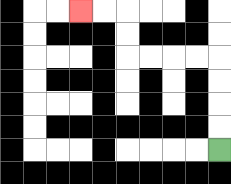{'start': '[9, 6]', 'end': '[3, 0]', 'path_directions': 'U,U,U,U,L,L,L,L,U,U,L,L', 'path_coordinates': '[[9, 6], [9, 5], [9, 4], [9, 3], [9, 2], [8, 2], [7, 2], [6, 2], [5, 2], [5, 1], [5, 0], [4, 0], [3, 0]]'}